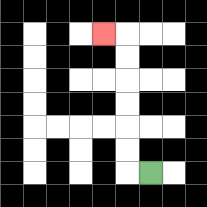{'start': '[6, 7]', 'end': '[4, 1]', 'path_directions': 'L,U,U,U,U,U,U,L', 'path_coordinates': '[[6, 7], [5, 7], [5, 6], [5, 5], [5, 4], [5, 3], [5, 2], [5, 1], [4, 1]]'}